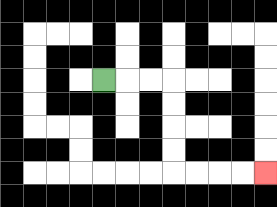{'start': '[4, 3]', 'end': '[11, 7]', 'path_directions': 'R,R,R,D,D,D,D,R,R,R,R', 'path_coordinates': '[[4, 3], [5, 3], [6, 3], [7, 3], [7, 4], [7, 5], [7, 6], [7, 7], [8, 7], [9, 7], [10, 7], [11, 7]]'}